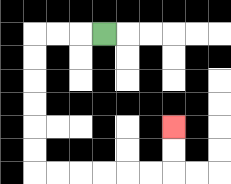{'start': '[4, 1]', 'end': '[7, 5]', 'path_directions': 'L,L,L,D,D,D,D,D,D,R,R,R,R,R,R,U,U', 'path_coordinates': '[[4, 1], [3, 1], [2, 1], [1, 1], [1, 2], [1, 3], [1, 4], [1, 5], [1, 6], [1, 7], [2, 7], [3, 7], [4, 7], [5, 7], [6, 7], [7, 7], [7, 6], [7, 5]]'}